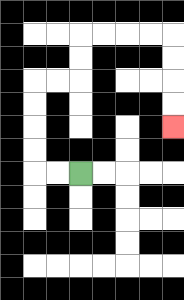{'start': '[3, 7]', 'end': '[7, 5]', 'path_directions': 'L,L,U,U,U,U,R,R,U,U,R,R,R,R,D,D,D,D', 'path_coordinates': '[[3, 7], [2, 7], [1, 7], [1, 6], [1, 5], [1, 4], [1, 3], [2, 3], [3, 3], [3, 2], [3, 1], [4, 1], [5, 1], [6, 1], [7, 1], [7, 2], [7, 3], [7, 4], [7, 5]]'}